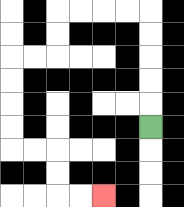{'start': '[6, 5]', 'end': '[4, 8]', 'path_directions': 'U,U,U,U,U,L,L,L,L,D,D,L,L,D,D,D,D,R,R,D,D,R,R', 'path_coordinates': '[[6, 5], [6, 4], [6, 3], [6, 2], [6, 1], [6, 0], [5, 0], [4, 0], [3, 0], [2, 0], [2, 1], [2, 2], [1, 2], [0, 2], [0, 3], [0, 4], [0, 5], [0, 6], [1, 6], [2, 6], [2, 7], [2, 8], [3, 8], [4, 8]]'}